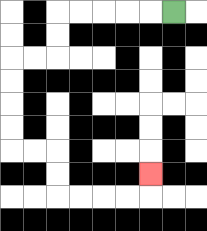{'start': '[7, 0]', 'end': '[6, 7]', 'path_directions': 'L,L,L,L,L,D,D,L,L,D,D,D,D,R,R,D,D,R,R,R,R,U', 'path_coordinates': '[[7, 0], [6, 0], [5, 0], [4, 0], [3, 0], [2, 0], [2, 1], [2, 2], [1, 2], [0, 2], [0, 3], [0, 4], [0, 5], [0, 6], [1, 6], [2, 6], [2, 7], [2, 8], [3, 8], [4, 8], [5, 8], [6, 8], [6, 7]]'}